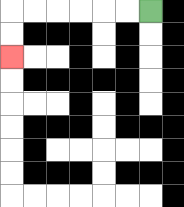{'start': '[6, 0]', 'end': '[0, 2]', 'path_directions': 'L,L,L,L,L,L,D,D', 'path_coordinates': '[[6, 0], [5, 0], [4, 0], [3, 0], [2, 0], [1, 0], [0, 0], [0, 1], [0, 2]]'}